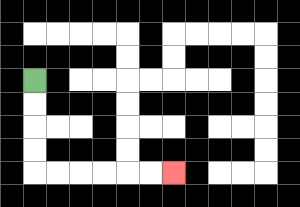{'start': '[1, 3]', 'end': '[7, 7]', 'path_directions': 'D,D,D,D,R,R,R,R,R,R', 'path_coordinates': '[[1, 3], [1, 4], [1, 5], [1, 6], [1, 7], [2, 7], [3, 7], [4, 7], [5, 7], [6, 7], [7, 7]]'}